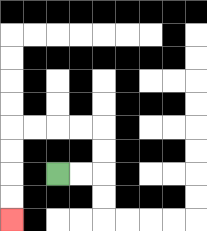{'start': '[2, 7]', 'end': '[0, 9]', 'path_directions': 'R,R,U,U,L,L,L,L,D,D,D,D', 'path_coordinates': '[[2, 7], [3, 7], [4, 7], [4, 6], [4, 5], [3, 5], [2, 5], [1, 5], [0, 5], [0, 6], [0, 7], [0, 8], [0, 9]]'}